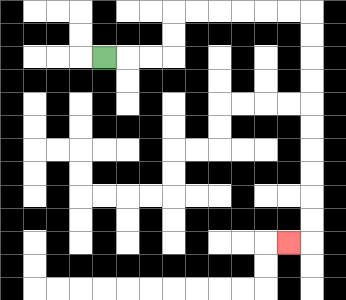{'start': '[4, 2]', 'end': '[12, 10]', 'path_directions': 'R,R,R,U,U,R,R,R,R,R,R,D,D,D,D,D,D,D,D,D,D,L', 'path_coordinates': '[[4, 2], [5, 2], [6, 2], [7, 2], [7, 1], [7, 0], [8, 0], [9, 0], [10, 0], [11, 0], [12, 0], [13, 0], [13, 1], [13, 2], [13, 3], [13, 4], [13, 5], [13, 6], [13, 7], [13, 8], [13, 9], [13, 10], [12, 10]]'}